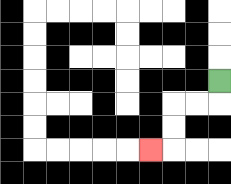{'start': '[9, 3]', 'end': '[6, 6]', 'path_directions': 'D,L,L,D,D,L', 'path_coordinates': '[[9, 3], [9, 4], [8, 4], [7, 4], [7, 5], [7, 6], [6, 6]]'}